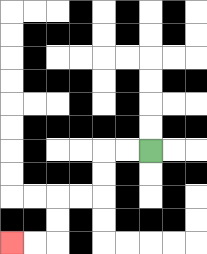{'start': '[6, 6]', 'end': '[0, 10]', 'path_directions': 'L,L,D,D,L,L,D,D,L,L', 'path_coordinates': '[[6, 6], [5, 6], [4, 6], [4, 7], [4, 8], [3, 8], [2, 8], [2, 9], [2, 10], [1, 10], [0, 10]]'}